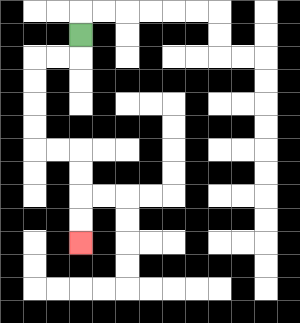{'start': '[3, 1]', 'end': '[3, 10]', 'path_directions': 'D,L,L,D,D,D,D,R,R,D,D,D,D', 'path_coordinates': '[[3, 1], [3, 2], [2, 2], [1, 2], [1, 3], [1, 4], [1, 5], [1, 6], [2, 6], [3, 6], [3, 7], [3, 8], [3, 9], [3, 10]]'}